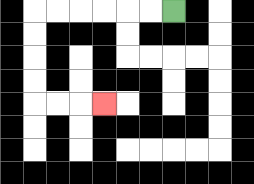{'start': '[7, 0]', 'end': '[4, 4]', 'path_directions': 'L,L,L,L,L,L,D,D,D,D,R,R,R', 'path_coordinates': '[[7, 0], [6, 0], [5, 0], [4, 0], [3, 0], [2, 0], [1, 0], [1, 1], [1, 2], [1, 3], [1, 4], [2, 4], [3, 4], [4, 4]]'}